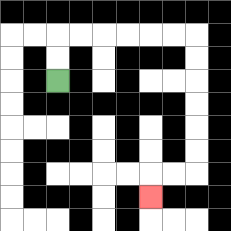{'start': '[2, 3]', 'end': '[6, 8]', 'path_directions': 'U,U,R,R,R,R,R,R,D,D,D,D,D,D,L,L,D', 'path_coordinates': '[[2, 3], [2, 2], [2, 1], [3, 1], [4, 1], [5, 1], [6, 1], [7, 1], [8, 1], [8, 2], [8, 3], [8, 4], [8, 5], [8, 6], [8, 7], [7, 7], [6, 7], [6, 8]]'}